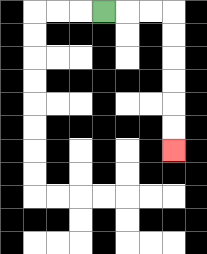{'start': '[4, 0]', 'end': '[7, 6]', 'path_directions': 'R,R,R,D,D,D,D,D,D', 'path_coordinates': '[[4, 0], [5, 0], [6, 0], [7, 0], [7, 1], [7, 2], [7, 3], [7, 4], [7, 5], [7, 6]]'}